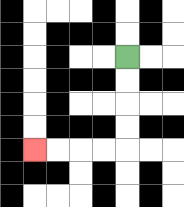{'start': '[5, 2]', 'end': '[1, 6]', 'path_directions': 'D,D,D,D,L,L,L,L', 'path_coordinates': '[[5, 2], [5, 3], [5, 4], [5, 5], [5, 6], [4, 6], [3, 6], [2, 6], [1, 6]]'}